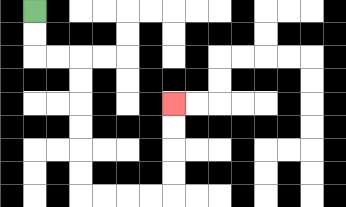{'start': '[1, 0]', 'end': '[7, 4]', 'path_directions': 'D,D,R,R,D,D,D,D,D,D,R,R,R,R,U,U,U,U', 'path_coordinates': '[[1, 0], [1, 1], [1, 2], [2, 2], [3, 2], [3, 3], [3, 4], [3, 5], [3, 6], [3, 7], [3, 8], [4, 8], [5, 8], [6, 8], [7, 8], [7, 7], [7, 6], [7, 5], [7, 4]]'}